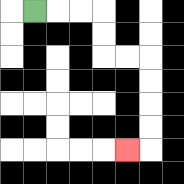{'start': '[1, 0]', 'end': '[5, 6]', 'path_directions': 'R,R,R,D,D,R,R,D,D,D,D,L', 'path_coordinates': '[[1, 0], [2, 0], [3, 0], [4, 0], [4, 1], [4, 2], [5, 2], [6, 2], [6, 3], [6, 4], [6, 5], [6, 6], [5, 6]]'}